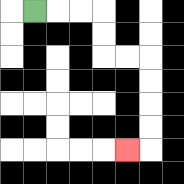{'start': '[1, 0]', 'end': '[5, 6]', 'path_directions': 'R,R,R,D,D,R,R,D,D,D,D,L', 'path_coordinates': '[[1, 0], [2, 0], [3, 0], [4, 0], [4, 1], [4, 2], [5, 2], [6, 2], [6, 3], [6, 4], [6, 5], [6, 6], [5, 6]]'}